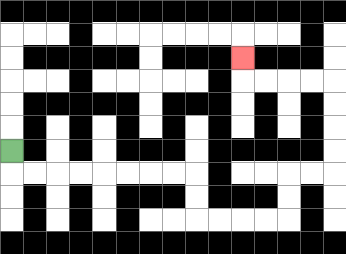{'start': '[0, 6]', 'end': '[10, 2]', 'path_directions': 'D,R,R,R,R,R,R,R,R,D,D,R,R,R,R,U,U,R,R,U,U,U,U,L,L,L,L,U', 'path_coordinates': '[[0, 6], [0, 7], [1, 7], [2, 7], [3, 7], [4, 7], [5, 7], [6, 7], [7, 7], [8, 7], [8, 8], [8, 9], [9, 9], [10, 9], [11, 9], [12, 9], [12, 8], [12, 7], [13, 7], [14, 7], [14, 6], [14, 5], [14, 4], [14, 3], [13, 3], [12, 3], [11, 3], [10, 3], [10, 2]]'}